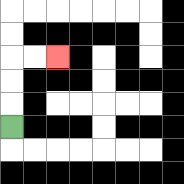{'start': '[0, 5]', 'end': '[2, 2]', 'path_directions': 'U,U,U,R,R', 'path_coordinates': '[[0, 5], [0, 4], [0, 3], [0, 2], [1, 2], [2, 2]]'}